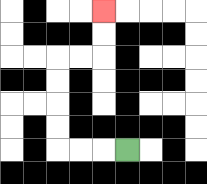{'start': '[5, 6]', 'end': '[4, 0]', 'path_directions': 'L,L,L,U,U,U,U,R,R,U,U', 'path_coordinates': '[[5, 6], [4, 6], [3, 6], [2, 6], [2, 5], [2, 4], [2, 3], [2, 2], [3, 2], [4, 2], [4, 1], [4, 0]]'}